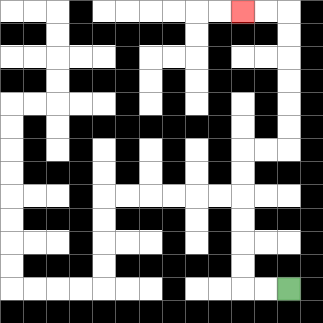{'start': '[12, 12]', 'end': '[10, 0]', 'path_directions': 'L,L,U,U,U,U,U,U,R,R,U,U,U,U,U,U,L,L', 'path_coordinates': '[[12, 12], [11, 12], [10, 12], [10, 11], [10, 10], [10, 9], [10, 8], [10, 7], [10, 6], [11, 6], [12, 6], [12, 5], [12, 4], [12, 3], [12, 2], [12, 1], [12, 0], [11, 0], [10, 0]]'}